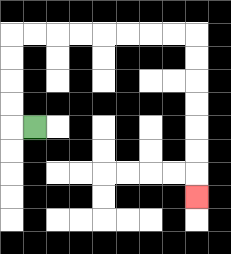{'start': '[1, 5]', 'end': '[8, 8]', 'path_directions': 'L,U,U,U,U,R,R,R,R,R,R,R,R,D,D,D,D,D,D,D', 'path_coordinates': '[[1, 5], [0, 5], [0, 4], [0, 3], [0, 2], [0, 1], [1, 1], [2, 1], [3, 1], [4, 1], [5, 1], [6, 1], [7, 1], [8, 1], [8, 2], [8, 3], [8, 4], [8, 5], [8, 6], [8, 7], [8, 8]]'}